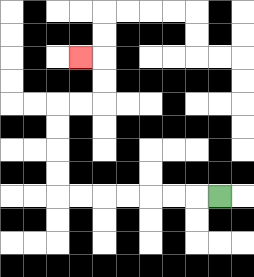{'start': '[9, 8]', 'end': '[3, 2]', 'path_directions': 'L,L,L,L,L,L,L,U,U,U,U,R,R,U,U,L', 'path_coordinates': '[[9, 8], [8, 8], [7, 8], [6, 8], [5, 8], [4, 8], [3, 8], [2, 8], [2, 7], [2, 6], [2, 5], [2, 4], [3, 4], [4, 4], [4, 3], [4, 2], [3, 2]]'}